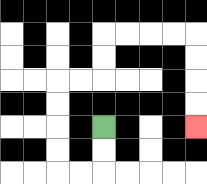{'start': '[4, 5]', 'end': '[8, 5]', 'path_directions': 'D,D,L,L,U,U,U,U,R,R,U,U,R,R,R,R,D,D,D,D', 'path_coordinates': '[[4, 5], [4, 6], [4, 7], [3, 7], [2, 7], [2, 6], [2, 5], [2, 4], [2, 3], [3, 3], [4, 3], [4, 2], [4, 1], [5, 1], [6, 1], [7, 1], [8, 1], [8, 2], [8, 3], [8, 4], [8, 5]]'}